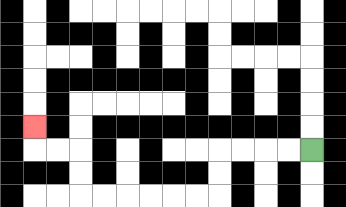{'start': '[13, 6]', 'end': '[1, 5]', 'path_directions': 'L,L,L,L,D,D,L,L,L,L,L,L,U,U,L,L,U', 'path_coordinates': '[[13, 6], [12, 6], [11, 6], [10, 6], [9, 6], [9, 7], [9, 8], [8, 8], [7, 8], [6, 8], [5, 8], [4, 8], [3, 8], [3, 7], [3, 6], [2, 6], [1, 6], [1, 5]]'}